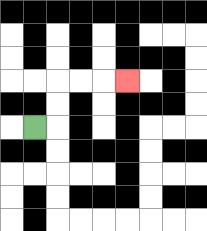{'start': '[1, 5]', 'end': '[5, 3]', 'path_directions': 'R,U,U,R,R,R', 'path_coordinates': '[[1, 5], [2, 5], [2, 4], [2, 3], [3, 3], [4, 3], [5, 3]]'}